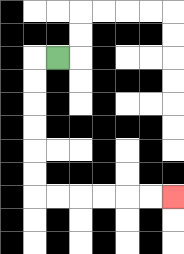{'start': '[2, 2]', 'end': '[7, 8]', 'path_directions': 'L,D,D,D,D,D,D,R,R,R,R,R,R', 'path_coordinates': '[[2, 2], [1, 2], [1, 3], [1, 4], [1, 5], [1, 6], [1, 7], [1, 8], [2, 8], [3, 8], [4, 8], [5, 8], [6, 8], [7, 8]]'}